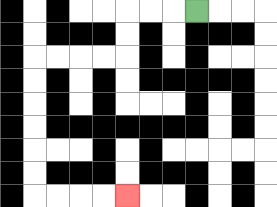{'start': '[8, 0]', 'end': '[5, 8]', 'path_directions': 'L,L,L,D,D,L,L,L,L,D,D,D,D,D,D,R,R,R,R', 'path_coordinates': '[[8, 0], [7, 0], [6, 0], [5, 0], [5, 1], [5, 2], [4, 2], [3, 2], [2, 2], [1, 2], [1, 3], [1, 4], [1, 5], [1, 6], [1, 7], [1, 8], [2, 8], [3, 8], [4, 8], [5, 8]]'}